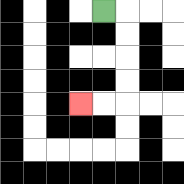{'start': '[4, 0]', 'end': '[3, 4]', 'path_directions': 'R,D,D,D,D,L,L', 'path_coordinates': '[[4, 0], [5, 0], [5, 1], [5, 2], [5, 3], [5, 4], [4, 4], [3, 4]]'}